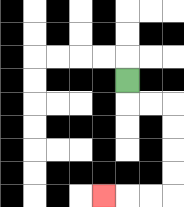{'start': '[5, 3]', 'end': '[4, 8]', 'path_directions': 'D,R,R,D,D,D,D,L,L,L', 'path_coordinates': '[[5, 3], [5, 4], [6, 4], [7, 4], [7, 5], [7, 6], [7, 7], [7, 8], [6, 8], [5, 8], [4, 8]]'}